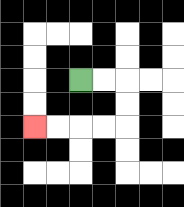{'start': '[3, 3]', 'end': '[1, 5]', 'path_directions': 'R,R,D,D,L,L,L,L', 'path_coordinates': '[[3, 3], [4, 3], [5, 3], [5, 4], [5, 5], [4, 5], [3, 5], [2, 5], [1, 5]]'}